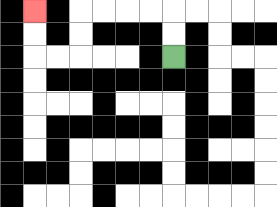{'start': '[7, 2]', 'end': '[1, 0]', 'path_directions': 'U,U,L,L,L,L,D,D,L,L,U,U', 'path_coordinates': '[[7, 2], [7, 1], [7, 0], [6, 0], [5, 0], [4, 0], [3, 0], [3, 1], [3, 2], [2, 2], [1, 2], [1, 1], [1, 0]]'}